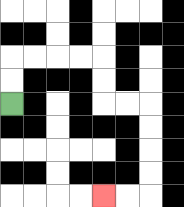{'start': '[0, 4]', 'end': '[4, 8]', 'path_directions': 'U,U,R,R,R,R,D,D,R,R,D,D,D,D,L,L', 'path_coordinates': '[[0, 4], [0, 3], [0, 2], [1, 2], [2, 2], [3, 2], [4, 2], [4, 3], [4, 4], [5, 4], [6, 4], [6, 5], [6, 6], [6, 7], [6, 8], [5, 8], [4, 8]]'}